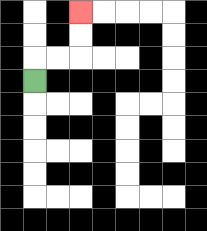{'start': '[1, 3]', 'end': '[3, 0]', 'path_directions': 'U,R,R,U,U', 'path_coordinates': '[[1, 3], [1, 2], [2, 2], [3, 2], [3, 1], [3, 0]]'}